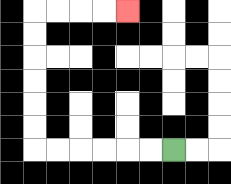{'start': '[7, 6]', 'end': '[5, 0]', 'path_directions': 'L,L,L,L,L,L,U,U,U,U,U,U,R,R,R,R', 'path_coordinates': '[[7, 6], [6, 6], [5, 6], [4, 6], [3, 6], [2, 6], [1, 6], [1, 5], [1, 4], [1, 3], [1, 2], [1, 1], [1, 0], [2, 0], [3, 0], [4, 0], [5, 0]]'}